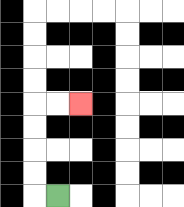{'start': '[2, 8]', 'end': '[3, 4]', 'path_directions': 'L,U,U,U,U,R,R', 'path_coordinates': '[[2, 8], [1, 8], [1, 7], [1, 6], [1, 5], [1, 4], [2, 4], [3, 4]]'}